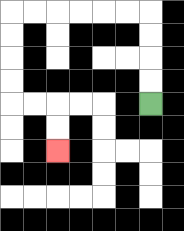{'start': '[6, 4]', 'end': '[2, 6]', 'path_directions': 'U,U,U,U,L,L,L,L,L,L,D,D,D,D,R,R,D,D', 'path_coordinates': '[[6, 4], [6, 3], [6, 2], [6, 1], [6, 0], [5, 0], [4, 0], [3, 0], [2, 0], [1, 0], [0, 0], [0, 1], [0, 2], [0, 3], [0, 4], [1, 4], [2, 4], [2, 5], [2, 6]]'}